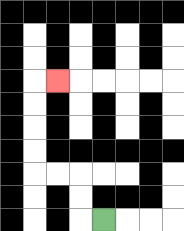{'start': '[4, 9]', 'end': '[2, 3]', 'path_directions': 'L,U,U,L,L,U,U,U,U,R', 'path_coordinates': '[[4, 9], [3, 9], [3, 8], [3, 7], [2, 7], [1, 7], [1, 6], [1, 5], [1, 4], [1, 3], [2, 3]]'}